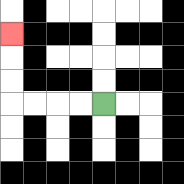{'start': '[4, 4]', 'end': '[0, 1]', 'path_directions': 'L,L,L,L,U,U,U', 'path_coordinates': '[[4, 4], [3, 4], [2, 4], [1, 4], [0, 4], [0, 3], [0, 2], [0, 1]]'}